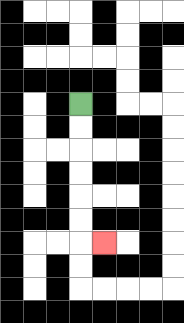{'start': '[3, 4]', 'end': '[4, 10]', 'path_directions': 'D,D,D,D,D,D,R', 'path_coordinates': '[[3, 4], [3, 5], [3, 6], [3, 7], [3, 8], [3, 9], [3, 10], [4, 10]]'}